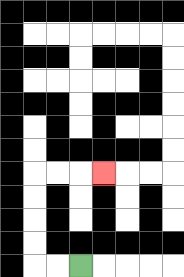{'start': '[3, 11]', 'end': '[4, 7]', 'path_directions': 'L,L,U,U,U,U,R,R,R', 'path_coordinates': '[[3, 11], [2, 11], [1, 11], [1, 10], [1, 9], [1, 8], [1, 7], [2, 7], [3, 7], [4, 7]]'}